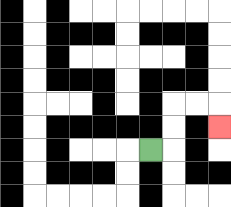{'start': '[6, 6]', 'end': '[9, 5]', 'path_directions': 'R,U,U,R,R,D', 'path_coordinates': '[[6, 6], [7, 6], [7, 5], [7, 4], [8, 4], [9, 4], [9, 5]]'}